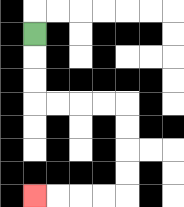{'start': '[1, 1]', 'end': '[1, 8]', 'path_directions': 'D,D,D,R,R,R,R,D,D,D,D,L,L,L,L', 'path_coordinates': '[[1, 1], [1, 2], [1, 3], [1, 4], [2, 4], [3, 4], [4, 4], [5, 4], [5, 5], [5, 6], [5, 7], [5, 8], [4, 8], [3, 8], [2, 8], [1, 8]]'}